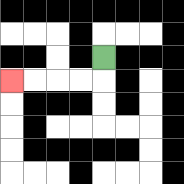{'start': '[4, 2]', 'end': '[0, 3]', 'path_directions': 'D,L,L,L,L', 'path_coordinates': '[[4, 2], [4, 3], [3, 3], [2, 3], [1, 3], [0, 3]]'}